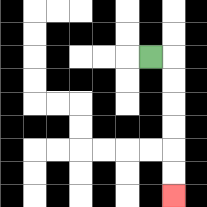{'start': '[6, 2]', 'end': '[7, 8]', 'path_directions': 'R,D,D,D,D,D,D', 'path_coordinates': '[[6, 2], [7, 2], [7, 3], [7, 4], [7, 5], [7, 6], [7, 7], [7, 8]]'}